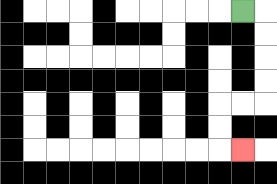{'start': '[10, 0]', 'end': '[10, 6]', 'path_directions': 'R,D,D,D,D,L,L,D,D,R', 'path_coordinates': '[[10, 0], [11, 0], [11, 1], [11, 2], [11, 3], [11, 4], [10, 4], [9, 4], [9, 5], [9, 6], [10, 6]]'}